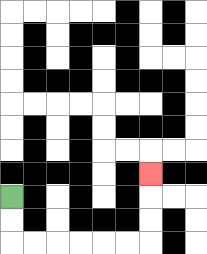{'start': '[0, 8]', 'end': '[6, 7]', 'path_directions': 'D,D,R,R,R,R,R,R,U,U,U', 'path_coordinates': '[[0, 8], [0, 9], [0, 10], [1, 10], [2, 10], [3, 10], [4, 10], [5, 10], [6, 10], [6, 9], [6, 8], [6, 7]]'}